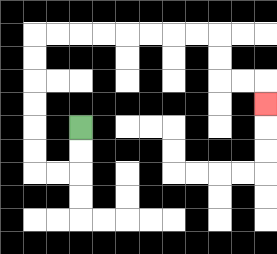{'start': '[3, 5]', 'end': '[11, 4]', 'path_directions': 'D,D,L,L,U,U,U,U,U,U,R,R,R,R,R,R,R,R,D,D,R,R,D', 'path_coordinates': '[[3, 5], [3, 6], [3, 7], [2, 7], [1, 7], [1, 6], [1, 5], [1, 4], [1, 3], [1, 2], [1, 1], [2, 1], [3, 1], [4, 1], [5, 1], [6, 1], [7, 1], [8, 1], [9, 1], [9, 2], [9, 3], [10, 3], [11, 3], [11, 4]]'}